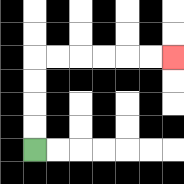{'start': '[1, 6]', 'end': '[7, 2]', 'path_directions': 'U,U,U,U,R,R,R,R,R,R', 'path_coordinates': '[[1, 6], [1, 5], [1, 4], [1, 3], [1, 2], [2, 2], [3, 2], [4, 2], [5, 2], [6, 2], [7, 2]]'}